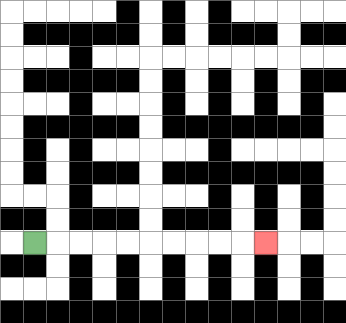{'start': '[1, 10]', 'end': '[11, 10]', 'path_directions': 'R,R,R,R,R,R,R,R,R,R', 'path_coordinates': '[[1, 10], [2, 10], [3, 10], [4, 10], [5, 10], [6, 10], [7, 10], [8, 10], [9, 10], [10, 10], [11, 10]]'}